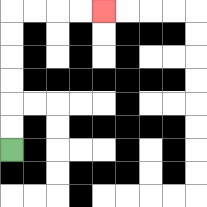{'start': '[0, 6]', 'end': '[4, 0]', 'path_directions': 'U,U,U,U,U,U,R,R,R,R', 'path_coordinates': '[[0, 6], [0, 5], [0, 4], [0, 3], [0, 2], [0, 1], [0, 0], [1, 0], [2, 0], [3, 0], [4, 0]]'}